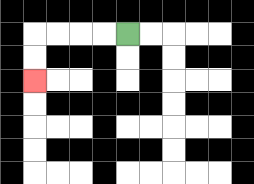{'start': '[5, 1]', 'end': '[1, 3]', 'path_directions': 'L,L,L,L,D,D', 'path_coordinates': '[[5, 1], [4, 1], [3, 1], [2, 1], [1, 1], [1, 2], [1, 3]]'}